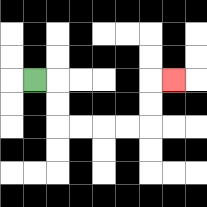{'start': '[1, 3]', 'end': '[7, 3]', 'path_directions': 'R,D,D,R,R,R,R,U,U,R', 'path_coordinates': '[[1, 3], [2, 3], [2, 4], [2, 5], [3, 5], [4, 5], [5, 5], [6, 5], [6, 4], [6, 3], [7, 3]]'}